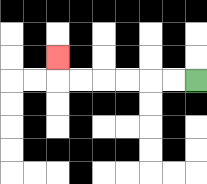{'start': '[8, 3]', 'end': '[2, 2]', 'path_directions': 'L,L,L,L,L,L,U', 'path_coordinates': '[[8, 3], [7, 3], [6, 3], [5, 3], [4, 3], [3, 3], [2, 3], [2, 2]]'}